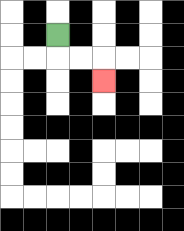{'start': '[2, 1]', 'end': '[4, 3]', 'path_directions': 'D,R,R,D', 'path_coordinates': '[[2, 1], [2, 2], [3, 2], [4, 2], [4, 3]]'}